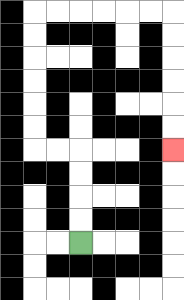{'start': '[3, 10]', 'end': '[7, 6]', 'path_directions': 'U,U,U,U,L,L,U,U,U,U,U,U,R,R,R,R,R,R,D,D,D,D,D,D', 'path_coordinates': '[[3, 10], [3, 9], [3, 8], [3, 7], [3, 6], [2, 6], [1, 6], [1, 5], [1, 4], [1, 3], [1, 2], [1, 1], [1, 0], [2, 0], [3, 0], [4, 0], [5, 0], [6, 0], [7, 0], [7, 1], [7, 2], [7, 3], [7, 4], [7, 5], [7, 6]]'}